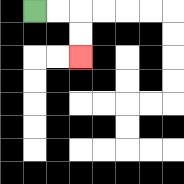{'start': '[1, 0]', 'end': '[3, 2]', 'path_directions': 'R,R,D,D', 'path_coordinates': '[[1, 0], [2, 0], [3, 0], [3, 1], [3, 2]]'}